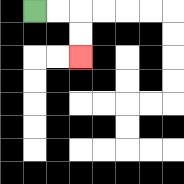{'start': '[1, 0]', 'end': '[3, 2]', 'path_directions': 'R,R,D,D', 'path_coordinates': '[[1, 0], [2, 0], [3, 0], [3, 1], [3, 2]]'}